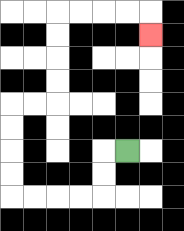{'start': '[5, 6]', 'end': '[6, 1]', 'path_directions': 'L,D,D,L,L,L,L,U,U,U,U,R,R,U,U,U,U,R,R,R,R,D', 'path_coordinates': '[[5, 6], [4, 6], [4, 7], [4, 8], [3, 8], [2, 8], [1, 8], [0, 8], [0, 7], [0, 6], [0, 5], [0, 4], [1, 4], [2, 4], [2, 3], [2, 2], [2, 1], [2, 0], [3, 0], [4, 0], [5, 0], [6, 0], [6, 1]]'}